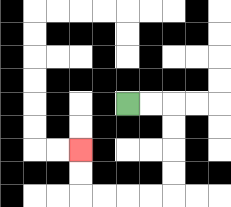{'start': '[5, 4]', 'end': '[3, 6]', 'path_directions': 'R,R,D,D,D,D,L,L,L,L,U,U', 'path_coordinates': '[[5, 4], [6, 4], [7, 4], [7, 5], [7, 6], [7, 7], [7, 8], [6, 8], [5, 8], [4, 8], [3, 8], [3, 7], [3, 6]]'}